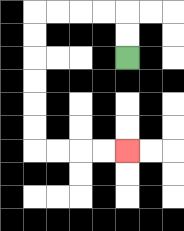{'start': '[5, 2]', 'end': '[5, 6]', 'path_directions': 'U,U,L,L,L,L,D,D,D,D,D,D,R,R,R,R', 'path_coordinates': '[[5, 2], [5, 1], [5, 0], [4, 0], [3, 0], [2, 0], [1, 0], [1, 1], [1, 2], [1, 3], [1, 4], [1, 5], [1, 6], [2, 6], [3, 6], [4, 6], [5, 6]]'}